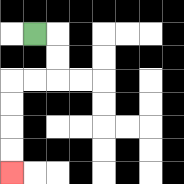{'start': '[1, 1]', 'end': '[0, 7]', 'path_directions': 'R,D,D,L,L,D,D,D,D', 'path_coordinates': '[[1, 1], [2, 1], [2, 2], [2, 3], [1, 3], [0, 3], [0, 4], [0, 5], [0, 6], [0, 7]]'}